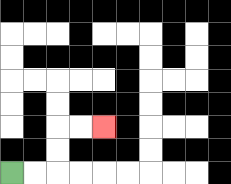{'start': '[0, 7]', 'end': '[4, 5]', 'path_directions': 'R,R,U,U,R,R', 'path_coordinates': '[[0, 7], [1, 7], [2, 7], [2, 6], [2, 5], [3, 5], [4, 5]]'}